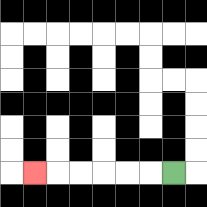{'start': '[7, 7]', 'end': '[1, 7]', 'path_directions': 'L,L,L,L,L,L', 'path_coordinates': '[[7, 7], [6, 7], [5, 7], [4, 7], [3, 7], [2, 7], [1, 7]]'}